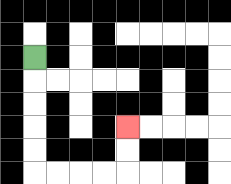{'start': '[1, 2]', 'end': '[5, 5]', 'path_directions': 'D,D,D,D,D,R,R,R,R,U,U', 'path_coordinates': '[[1, 2], [1, 3], [1, 4], [1, 5], [1, 6], [1, 7], [2, 7], [3, 7], [4, 7], [5, 7], [5, 6], [5, 5]]'}